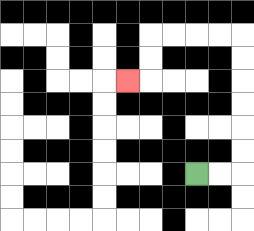{'start': '[8, 7]', 'end': '[5, 3]', 'path_directions': 'R,R,U,U,U,U,U,U,L,L,L,L,D,D,L', 'path_coordinates': '[[8, 7], [9, 7], [10, 7], [10, 6], [10, 5], [10, 4], [10, 3], [10, 2], [10, 1], [9, 1], [8, 1], [7, 1], [6, 1], [6, 2], [6, 3], [5, 3]]'}